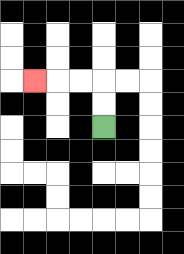{'start': '[4, 5]', 'end': '[1, 3]', 'path_directions': 'U,U,L,L,L', 'path_coordinates': '[[4, 5], [4, 4], [4, 3], [3, 3], [2, 3], [1, 3]]'}